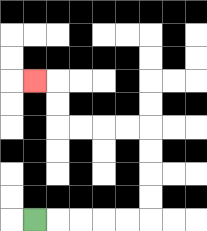{'start': '[1, 9]', 'end': '[1, 3]', 'path_directions': 'R,R,R,R,R,U,U,U,U,L,L,L,L,U,U,L', 'path_coordinates': '[[1, 9], [2, 9], [3, 9], [4, 9], [5, 9], [6, 9], [6, 8], [6, 7], [6, 6], [6, 5], [5, 5], [4, 5], [3, 5], [2, 5], [2, 4], [2, 3], [1, 3]]'}